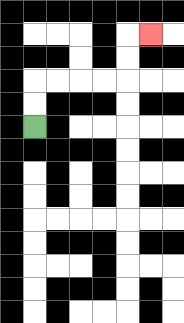{'start': '[1, 5]', 'end': '[6, 1]', 'path_directions': 'U,U,R,R,R,R,U,U,R', 'path_coordinates': '[[1, 5], [1, 4], [1, 3], [2, 3], [3, 3], [4, 3], [5, 3], [5, 2], [5, 1], [6, 1]]'}